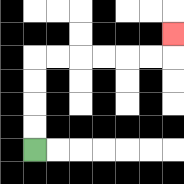{'start': '[1, 6]', 'end': '[7, 1]', 'path_directions': 'U,U,U,U,R,R,R,R,R,R,U', 'path_coordinates': '[[1, 6], [1, 5], [1, 4], [1, 3], [1, 2], [2, 2], [3, 2], [4, 2], [5, 2], [6, 2], [7, 2], [7, 1]]'}